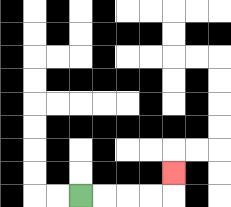{'start': '[3, 8]', 'end': '[7, 7]', 'path_directions': 'R,R,R,R,U', 'path_coordinates': '[[3, 8], [4, 8], [5, 8], [6, 8], [7, 8], [7, 7]]'}